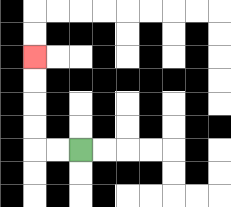{'start': '[3, 6]', 'end': '[1, 2]', 'path_directions': 'L,L,U,U,U,U', 'path_coordinates': '[[3, 6], [2, 6], [1, 6], [1, 5], [1, 4], [1, 3], [1, 2]]'}